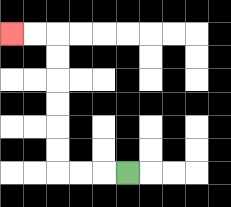{'start': '[5, 7]', 'end': '[0, 1]', 'path_directions': 'L,L,L,U,U,U,U,U,U,L,L', 'path_coordinates': '[[5, 7], [4, 7], [3, 7], [2, 7], [2, 6], [2, 5], [2, 4], [2, 3], [2, 2], [2, 1], [1, 1], [0, 1]]'}